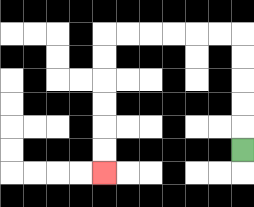{'start': '[10, 6]', 'end': '[4, 7]', 'path_directions': 'U,U,U,U,U,L,L,L,L,L,L,D,D,D,D,D,D', 'path_coordinates': '[[10, 6], [10, 5], [10, 4], [10, 3], [10, 2], [10, 1], [9, 1], [8, 1], [7, 1], [6, 1], [5, 1], [4, 1], [4, 2], [4, 3], [4, 4], [4, 5], [4, 6], [4, 7]]'}